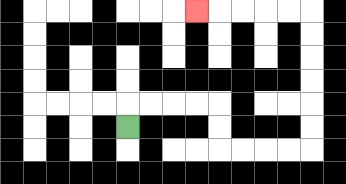{'start': '[5, 5]', 'end': '[8, 0]', 'path_directions': 'U,R,R,R,R,D,D,R,R,R,R,U,U,U,U,U,U,L,L,L,L,L', 'path_coordinates': '[[5, 5], [5, 4], [6, 4], [7, 4], [8, 4], [9, 4], [9, 5], [9, 6], [10, 6], [11, 6], [12, 6], [13, 6], [13, 5], [13, 4], [13, 3], [13, 2], [13, 1], [13, 0], [12, 0], [11, 0], [10, 0], [9, 0], [8, 0]]'}